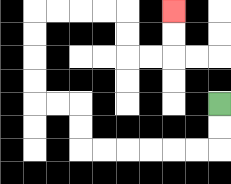{'start': '[9, 4]', 'end': '[7, 0]', 'path_directions': 'D,D,L,L,L,L,L,L,U,U,L,L,U,U,U,U,R,R,R,R,D,D,R,R,U,U', 'path_coordinates': '[[9, 4], [9, 5], [9, 6], [8, 6], [7, 6], [6, 6], [5, 6], [4, 6], [3, 6], [3, 5], [3, 4], [2, 4], [1, 4], [1, 3], [1, 2], [1, 1], [1, 0], [2, 0], [3, 0], [4, 0], [5, 0], [5, 1], [5, 2], [6, 2], [7, 2], [7, 1], [7, 0]]'}